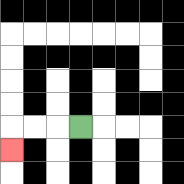{'start': '[3, 5]', 'end': '[0, 6]', 'path_directions': 'L,L,L,D', 'path_coordinates': '[[3, 5], [2, 5], [1, 5], [0, 5], [0, 6]]'}